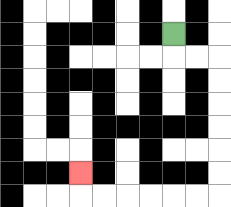{'start': '[7, 1]', 'end': '[3, 7]', 'path_directions': 'D,R,R,D,D,D,D,D,D,L,L,L,L,L,L,U', 'path_coordinates': '[[7, 1], [7, 2], [8, 2], [9, 2], [9, 3], [9, 4], [9, 5], [9, 6], [9, 7], [9, 8], [8, 8], [7, 8], [6, 8], [5, 8], [4, 8], [3, 8], [3, 7]]'}